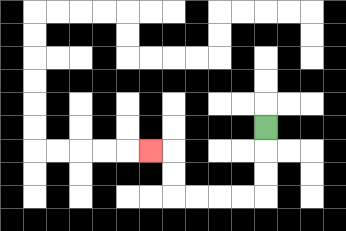{'start': '[11, 5]', 'end': '[6, 6]', 'path_directions': 'D,D,D,L,L,L,L,U,U,L', 'path_coordinates': '[[11, 5], [11, 6], [11, 7], [11, 8], [10, 8], [9, 8], [8, 8], [7, 8], [7, 7], [7, 6], [6, 6]]'}